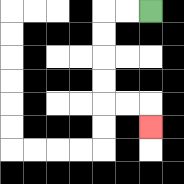{'start': '[6, 0]', 'end': '[6, 5]', 'path_directions': 'L,L,D,D,D,D,R,R,D', 'path_coordinates': '[[6, 0], [5, 0], [4, 0], [4, 1], [4, 2], [4, 3], [4, 4], [5, 4], [6, 4], [6, 5]]'}